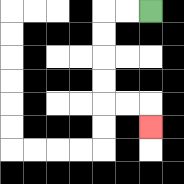{'start': '[6, 0]', 'end': '[6, 5]', 'path_directions': 'L,L,D,D,D,D,R,R,D', 'path_coordinates': '[[6, 0], [5, 0], [4, 0], [4, 1], [4, 2], [4, 3], [4, 4], [5, 4], [6, 4], [6, 5]]'}